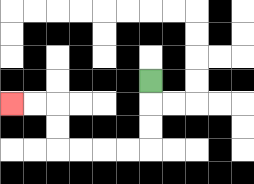{'start': '[6, 3]', 'end': '[0, 4]', 'path_directions': 'D,D,D,L,L,L,L,U,U,L,L', 'path_coordinates': '[[6, 3], [6, 4], [6, 5], [6, 6], [5, 6], [4, 6], [3, 6], [2, 6], [2, 5], [2, 4], [1, 4], [0, 4]]'}